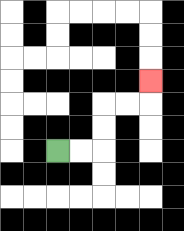{'start': '[2, 6]', 'end': '[6, 3]', 'path_directions': 'R,R,U,U,R,R,U', 'path_coordinates': '[[2, 6], [3, 6], [4, 6], [4, 5], [4, 4], [5, 4], [6, 4], [6, 3]]'}